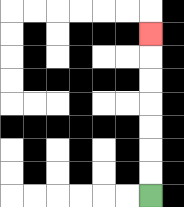{'start': '[6, 8]', 'end': '[6, 1]', 'path_directions': 'U,U,U,U,U,U,U', 'path_coordinates': '[[6, 8], [6, 7], [6, 6], [6, 5], [6, 4], [6, 3], [6, 2], [6, 1]]'}